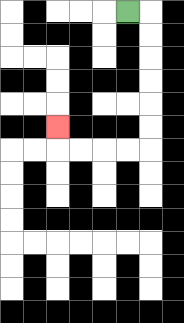{'start': '[5, 0]', 'end': '[2, 5]', 'path_directions': 'R,D,D,D,D,D,D,L,L,L,L,U', 'path_coordinates': '[[5, 0], [6, 0], [6, 1], [6, 2], [6, 3], [6, 4], [6, 5], [6, 6], [5, 6], [4, 6], [3, 6], [2, 6], [2, 5]]'}